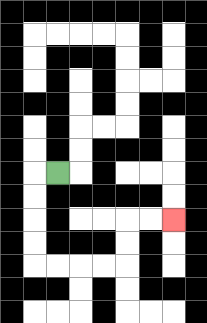{'start': '[2, 7]', 'end': '[7, 9]', 'path_directions': 'L,D,D,D,D,R,R,R,R,U,U,R,R', 'path_coordinates': '[[2, 7], [1, 7], [1, 8], [1, 9], [1, 10], [1, 11], [2, 11], [3, 11], [4, 11], [5, 11], [5, 10], [5, 9], [6, 9], [7, 9]]'}